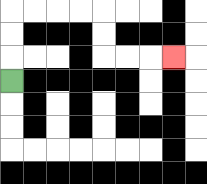{'start': '[0, 3]', 'end': '[7, 2]', 'path_directions': 'U,U,U,R,R,R,R,D,D,R,R,R', 'path_coordinates': '[[0, 3], [0, 2], [0, 1], [0, 0], [1, 0], [2, 0], [3, 0], [4, 0], [4, 1], [4, 2], [5, 2], [6, 2], [7, 2]]'}